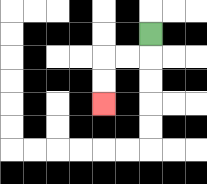{'start': '[6, 1]', 'end': '[4, 4]', 'path_directions': 'D,L,L,D,D', 'path_coordinates': '[[6, 1], [6, 2], [5, 2], [4, 2], [4, 3], [4, 4]]'}